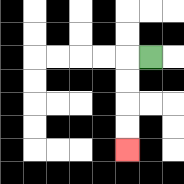{'start': '[6, 2]', 'end': '[5, 6]', 'path_directions': 'L,D,D,D,D', 'path_coordinates': '[[6, 2], [5, 2], [5, 3], [5, 4], [5, 5], [5, 6]]'}